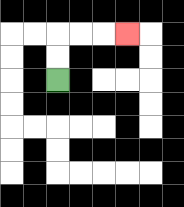{'start': '[2, 3]', 'end': '[5, 1]', 'path_directions': 'U,U,R,R,R', 'path_coordinates': '[[2, 3], [2, 2], [2, 1], [3, 1], [4, 1], [5, 1]]'}